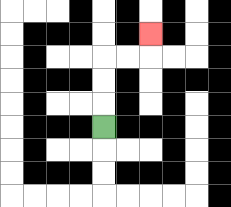{'start': '[4, 5]', 'end': '[6, 1]', 'path_directions': 'U,U,U,R,R,U', 'path_coordinates': '[[4, 5], [4, 4], [4, 3], [4, 2], [5, 2], [6, 2], [6, 1]]'}